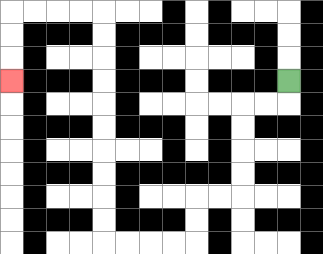{'start': '[12, 3]', 'end': '[0, 3]', 'path_directions': 'D,L,L,D,D,D,D,L,L,D,D,L,L,L,L,U,U,U,U,U,U,U,U,U,U,L,L,L,L,D,D,D', 'path_coordinates': '[[12, 3], [12, 4], [11, 4], [10, 4], [10, 5], [10, 6], [10, 7], [10, 8], [9, 8], [8, 8], [8, 9], [8, 10], [7, 10], [6, 10], [5, 10], [4, 10], [4, 9], [4, 8], [4, 7], [4, 6], [4, 5], [4, 4], [4, 3], [4, 2], [4, 1], [4, 0], [3, 0], [2, 0], [1, 0], [0, 0], [0, 1], [0, 2], [0, 3]]'}